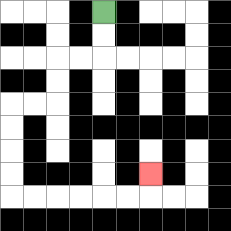{'start': '[4, 0]', 'end': '[6, 7]', 'path_directions': 'D,D,L,L,D,D,L,L,D,D,D,D,R,R,R,R,R,R,U', 'path_coordinates': '[[4, 0], [4, 1], [4, 2], [3, 2], [2, 2], [2, 3], [2, 4], [1, 4], [0, 4], [0, 5], [0, 6], [0, 7], [0, 8], [1, 8], [2, 8], [3, 8], [4, 8], [5, 8], [6, 8], [6, 7]]'}